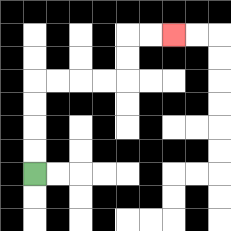{'start': '[1, 7]', 'end': '[7, 1]', 'path_directions': 'U,U,U,U,R,R,R,R,U,U,R,R', 'path_coordinates': '[[1, 7], [1, 6], [1, 5], [1, 4], [1, 3], [2, 3], [3, 3], [4, 3], [5, 3], [5, 2], [5, 1], [6, 1], [7, 1]]'}